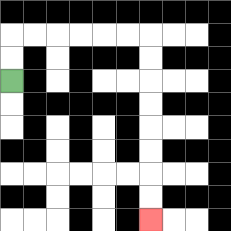{'start': '[0, 3]', 'end': '[6, 9]', 'path_directions': 'U,U,R,R,R,R,R,R,D,D,D,D,D,D,D,D', 'path_coordinates': '[[0, 3], [0, 2], [0, 1], [1, 1], [2, 1], [3, 1], [4, 1], [5, 1], [6, 1], [6, 2], [6, 3], [6, 4], [6, 5], [6, 6], [6, 7], [6, 8], [6, 9]]'}